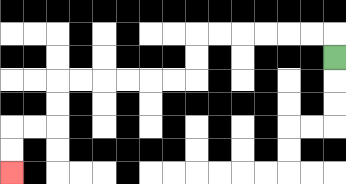{'start': '[14, 2]', 'end': '[0, 7]', 'path_directions': 'U,L,L,L,L,L,L,D,D,L,L,L,L,L,L,D,D,L,L,D,D', 'path_coordinates': '[[14, 2], [14, 1], [13, 1], [12, 1], [11, 1], [10, 1], [9, 1], [8, 1], [8, 2], [8, 3], [7, 3], [6, 3], [5, 3], [4, 3], [3, 3], [2, 3], [2, 4], [2, 5], [1, 5], [0, 5], [0, 6], [0, 7]]'}